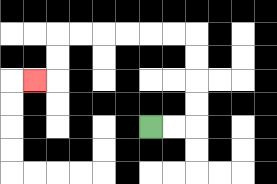{'start': '[6, 5]', 'end': '[1, 3]', 'path_directions': 'R,R,U,U,U,U,L,L,L,L,L,L,D,D,L', 'path_coordinates': '[[6, 5], [7, 5], [8, 5], [8, 4], [8, 3], [8, 2], [8, 1], [7, 1], [6, 1], [5, 1], [4, 1], [3, 1], [2, 1], [2, 2], [2, 3], [1, 3]]'}